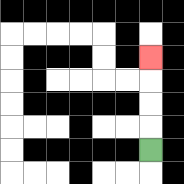{'start': '[6, 6]', 'end': '[6, 2]', 'path_directions': 'U,U,U,U', 'path_coordinates': '[[6, 6], [6, 5], [6, 4], [6, 3], [6, 2]]'}